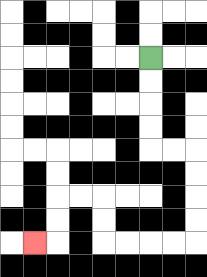{'start': '[6, 2]', 'end': '[1, 10]', 'path_directions': 'D,D,D,D,R,R,D,D,D,D,L,L,L,L,U,U,L,L,D,D,L', 'path_coordinates': '[[6, 2], [6, 3], [6, 4], [6, 5], [6, 6], [7, 6], [8, 6], [8, 7], [8, 8], [8, 9], [8, 10], [7, 10], [6, 10], [5, 10], [4, 10], [4, 9], [4, 8], [3, 8], [2, 8], [2, 9], [2, 10], [1, 10]]'}